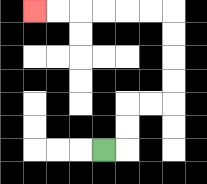{'start': '[4, 6]', 'end': '[1, 0]', 'path_directions': 'R,U,U,R,R,U,U,U,U,L,L,L,L,L,L', 'path_coordinates': '[[4, 6], [5, 6], [5, 5], [5, 4], [6, 4], [7, 4], [7, 3], [7, 2], [7, 1], [7, 0], [6, 0], [5, 0], [4, 0], [3, 0], [2, 0], [1, 0]]'}